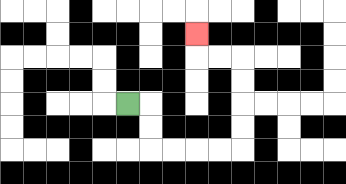{'start': '[5, 4]', 'end': '[8, 1]', 'path_directions': 'R,D,D,R,R,R,R,U,U,U,U,L,L,U', 'path_coordinates': '[[5, 4], [6, 4], [6, 5], [6, 6], [7, 6], [8, 6], [9, 6], [10, 6], [10, 5], [10, 4], [10, 3], [10, 2], [9, 2], [8, 2], [8, 1]]'}